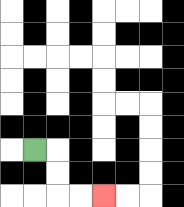{'start': '[1, 6]', 'end': '[4, 8]', 'path_directions': 'R,D,D,R,R', 'path_coordinates': '[[1, 6], [2, 6], [2, 7], [2, 8], [3, 8], [4, 8]]'}